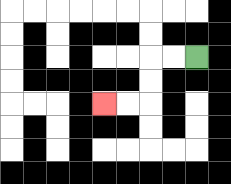{'start': '[8, 2]', 'end': '[4, 4]', 'path_directions': 'L,L,D,D,L,L', 'path_coordinates': '[[8, 2], [7, 2], [6, 2], [6, 3], [6, 4], [5, 4], [4, 4]]'}